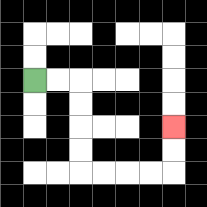{'start': '[1, 3]', 'end': '[7, 5]', 'path_directions': 'R,R,D,D,D,D,R,R,R,R,U,U', 'path_coordinates': '[[1, 3], [2, 3], [3, 3], [3, 4], [3, 5], [3, 6], [3, 7], [4, 7], [5, 7], [6, 7], [7, 7], [7, 6], [7, 5]]'}